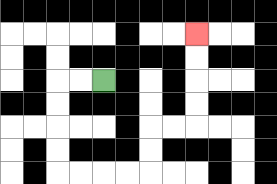{'start': '[4, 3]', 'end': '[8, 1]', 'path_directions': 'L,L,D,D,D,D,R,R,R,R,U,U,R,R,U,U,U,U', 'path_coordinates': '[[4, 3], [3, 3], [2, 3], [2, 4], [2, 5], [2, 6], [2, 7], [3, 7], [4, 7], [5, 7], [6, 7], [6, 6], [6, 5], [7, 5], [8, 5], [8, 4], [8, 3], [8, 2], [8, 1]]'}